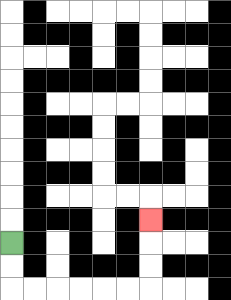{'start': '[0, 10]', 'end': '[6, 9]', 'path_directions': 'D,D,R,R,R,R,R,R,U,U,U', 'path_coordinates': '[[0, 10], [0, 11], [0, 12], [1, 12], [2, 12], [3, 12], [4, 12], [5, 12], [6, 12], [6, 11], [6, 10], [6, 9]]'}